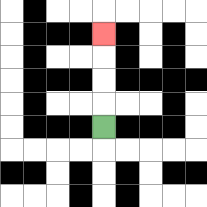{'start': '[4, 5]', 'end': '[4, 1]', 'path_directions': 'U,U,U,U', 'path_coordinates': '[[4, 5], [4, 4], [4, 3], [4, 2], [4, 1]]'}